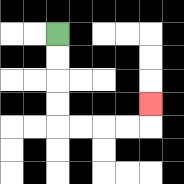{'start': '[2, 1]', 'end': '[6, 4]', 'path_directions': 'D,D,D,D,R,R,R,R,U', 'path_coordinates': '[[2, 1], [2, 2], [2, 3], [2, 4], [2, 5], [3, 5], [4, 5], [5, 5], [6, 5], [6, 4]]'}